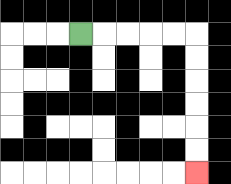{'start': '[3, 1]', 'end': '[8, 7]', 'path_directions': 'R,R,R,R,R,D,D,D,D,D,D', 'path_coordinates': '[[3, 1], [4, 1], [5, 1], [6, 1], [7, 1], [8, 1], [8, 2], [8, 3], [8, 4], [8, 5], [8, 6], [8, 7]]'}